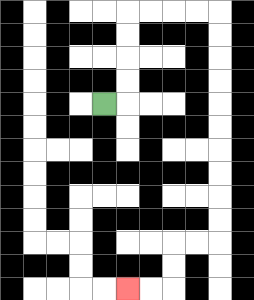{'start': '[4, 4]', 'end': '[5, 12]', 'path_directions': 'R,U,U,U,U,R,R,R,R,D,D,D,D,D,D,D,D,D,D,L,L,D,D,L,L', 'path_coordinates': '[[4, 4], [5, 4], [5, 3], [5, 2], [5, 1], [5, 0], [6, 0], [7, 0], [8, 0], [9, 0], [9, 1], [9, 2], [9, 3], [9, 4], [9, 5], [9, 6], [9, 7], [9, 8], [9, 9], [9, 10], [8, 10], [7, 10], [7, 11], [7, 12], [6, 12], [5, 12]]'}